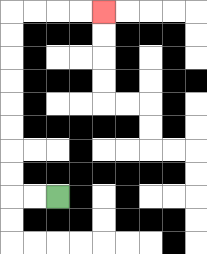{'start': '[2, 8]', 'end': '[4, 0]', 'path_directions': 'L,L,U,U,U,U,U,U,U,U,R,R,R,R', 'path_coordinates': '[[2, 8], [1, 8], [0, 8], [0, 7], [0, 6], [0, 5], [0, 4], [0, 3], [0, 2], [0, 1], [0, 0], [1, 0], [2, 0], [3, 0], [4, 0]]'}